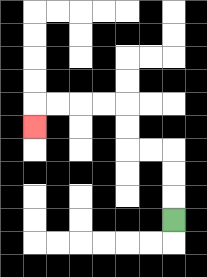{'start': '[7, 9]', 'end': '[1, 5]', 'path_directions': 'U,U,U,L,L,U,U,L,L,L,L,D', 'path_coordinates': '[[7, 9], [7, 8], [7, 7], [7, 6], [6, 6], [5, 6], [5, 5], [5, 4], [4, 4], [3, 4], [2, 4], [1, 4], [1, 5]]'}